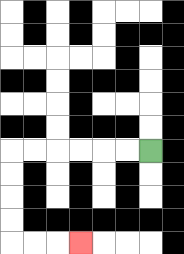{'start': '[6, 6]', 'end': '[3, 10]', 'path_directions': 'L,L,L,L,L,L,D,D,D,D,R,R,R', 'path_coordinates': '[[6, 6], [5, 6], [4, 6], [3, 6], [2, 6], [1, 6], [0, 6], [0, 7], [0, 8], [0, 9], [0, 10], [1, 10], [2, 10], [3, 10]]'}